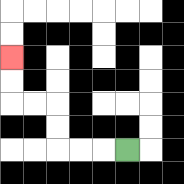{'start': '[5, 6]', 'end': '[0, 2]', 'path_directions': 'L,L,L,U,U,L,L,U,U', 'path_coordinates': '[[5, 6], [4, 6], [3, 6], [2, 6], [2, 5], [2, 4], [1, 4], [0, 4], [0, 3], [0, 2]]'}